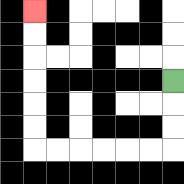{'start': '[7, 3]', 'end': '[1, 0]', 'path_directions': 'D,D,D,L,L,L,L,L,L,U,U,U,U,U,U', 'path_coordinates': '[[7, 3], [7, 4], [7, 5], [7, 6], [6, 6], [5, 6], [4, 6], [3, 6], [2, 6], [1, 6], [1, 5], [1, 4], [1, 3], [1, 2], [1, 1], [1, 0]]'}